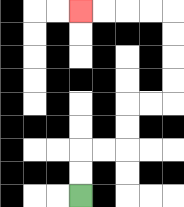{'start': '[3, 8]', 'end': '[3, 0]', 'path_directions': 'U,U,R,R,U,U,R,R,U,U,U,U,L,L,L,L', 'path_coordinates': '[[3, 8], [3, 7], [3, 6], [4, 6], [5, 6], [5, 5], [5, 4], [6, 4], [7, 4], [7, 3], [7, 2], [7, 1], [7, 0], [6, 0], [5, 0], [4, 0], [3, 0]]'}